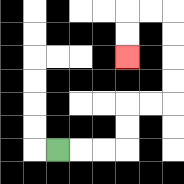{'start': '[2, 6]', 'end': '[5, 2]', 'path_directions': 'R,R,R,U,U,R,R,U,U,U,U,L,L,D,D', 'path_coordinates': '[[2, 6], [3, 6], [4, 6], [5, 6], [5, 5], [5, 4], [6, 4], [7, 4], [7, 3], [7, 2], [7, 1], [7, 0], [6, 0], [5, 0], [5, 1], [5, 2]]'}